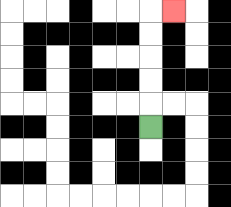{'start': '[6, 5]', 'end': '[7, 0]', 'path_directions': 'U,U,U,U,U,R', 'path_coordinates': '[[6, 5], [6, 4], [6, 3], [6, 2], [6, 1], [6, 0], [7, 0]]'}